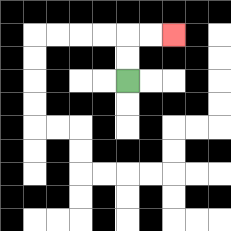{'start': '[5, 3]', 'end': '[7, 1]', 'path_directions': 'U,U,R,R', 'path_coordinates': '[[5, 3], [5, 2], [5, 1], [6, 1], [7, 1]]'}